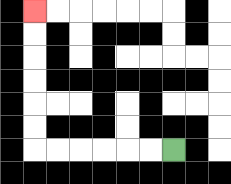{'start': '[7, 6]', 'end': '[1, 0]', 'path_directions': 'L,L,L,L,L,L,U,U,U,U,U,U', 'path_coordinates': '[[7, 6], [6, 6], [5, 6], [4, 6], [3, 6], [2, 6], [1, 6], [1, 5], [1, 4], [1, 3], [1, 2], [1, 1], [1, 0]]'}